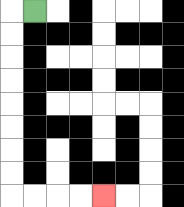{'start': '[1, 0]', 'end': '[4, 8]', 'path_directions': 'L,D,D,D,D,D,D,D,D,R,R,R,R', 'path_coordinates': '[[1, 0], [0, 0], [0, 1], [0, 2], [0, 3], [0, 4], [0, 5], [0, 6], [0, 7], [0, 8], [1, 8], [2, 8], [3, 8], [4, 8]]'}